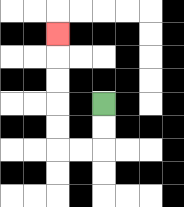{'start': '[4, 4]', 'end': '[2, 1]', 'path_directions': 'D,D,L,L,U,U,U,U,U', 'path_coordinates': '[[4, 4], [4, 5], [4, 6], [3, 6], [2, 6], [2, 5], [2, 4], [2, 3], [2, 2], [2, 1]]'}